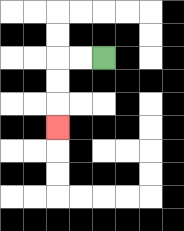{'start': '[4, 2]', 'end': '[2, 5]', 'path_directions': 'L,L,D,D,D', 'path_coordinates': '[[4, 2], [3, 2], [2, 2], [2, 3], [2, 4], [2, 5]]'}